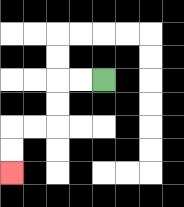{'start': '[4, 3]', 'end': '[0, 7]', 'path_directions': 'L,L,D,D,L,L,D,D', 'path_coordinates': '[[4, 3], [3, 3], [2, 3], [2, 4], [2, 5], [1, 5], [0, 5], [0, 6], [0, 7]]'}